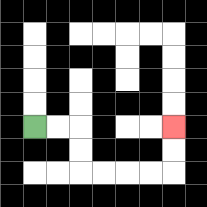{'start': '[1, 5]', 'end': '[7, 5]', 'path_directions': 'R,R,D,D,R,R,R,R,U,U', 'path_coordinates': '[[1, 5], [2, 5], [3, 5], [3, 6], [3, 7], [4, 7], [5, 7], [6, 7], [7, 7], [7, 6], [7, 5]]'}